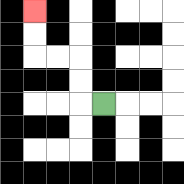{'start': '[4, 4]', 'end': '[1, 0]', 'path_directions': 'L,U,U,L,L,U,U', 'path_coordinates': '[[4, 4], [3, 4], [3, 3], [3, 2], [2, 2], [1, 2], [1, 1], [1, 0]]'}